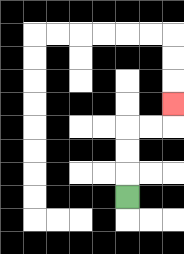{'start': '[5, 8]', 'end': '[7, 4]', 'path_directions': 'U,U,U,R,R,U', 'path_coordinates': '[[5, 8], [5, 7], [5, 6], [5, 5], [6, 5], [7, 5], [7, 4]]'}